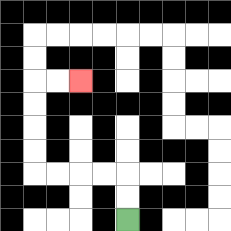{'start': '[5, 9]', 'end': '[3, 3]', 'path_directions': 'U,U,L,L,L,L,U,U,U,U,R,R', 'path_coordinates': '[[5, 9], [5, 8], [5, 7], [4, 7], [3, 7], [2, 7], [1, 7], [1, 6], [1, 5], [1, 4], [1, 3], [2, 3], [3, 3]]'}